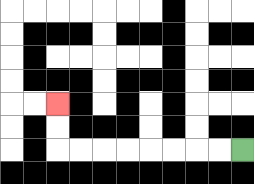{'start': '[10, 6]', 'end': '[2, 4]', 'path_directions': 'L,L,L,L,L,L,L,L,U,U', 'path_coordinates': '[[10, 6], [9, 6], [8, 6], [7, 6], [6, 6], [5, 6], [4, 6], [3, 6], [2, 6], [2, 5], [2, 4]]'}